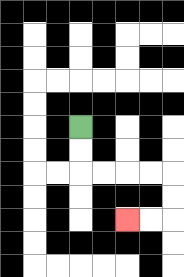{'start': '[3, 5]', 'end': '[5, 9]', 'path_directions': 'D,D,R,R,R,R,D,D,L,L', 'path_coordinates': '[[3, 5], [3, 6], [3, 7], [4, 7], [5, 7], [6, 7], [7, 7], [7, 8], [7, 9], [6, 9], [5, 9]]'}